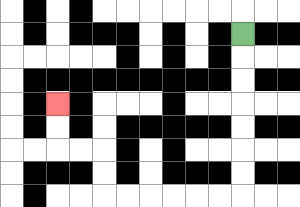{'start': '[10, 1]', 'end': '[2, 4]', 'path_directions': 'D,D,D,D,D,D,D,L,L,L,L,L,L,U,U,L,L,U,U', 'path_coordinates': '[[10, 1], [10, 2], [10, 3], [10, 4], [10, 5], [10, 6], [10, 7], [10, 8], [9, 8], [8, 8], [7, 8], [6, 8], [5, 8], [4, 8], [4, 7], [4, 6], [3, 6], [2, 6], [2, 5], [2, 4]]'}